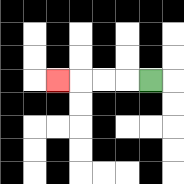{'start': '[6, 3]', 'end': '[2, 3]', 'path_directions': 'L,L,L,L', 'path_coordinates': '[[6, 3], [5, 3], [4, 3], [3, 3], [2, 3]]'}